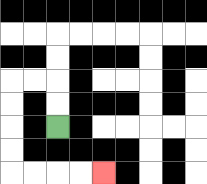{'start': '[2, 5]', 'end': '[4, 7]', 'path_directions': 'U,U,L,L,D,D,D,D,R,R,R,R', 'path_coordinates': '[[2, 5], [2, 4], [2, 3], [1, 3], [0, 3], [0, 4], [0, 5], [0, 6], [0, 7], [1, 7], [2, 7], [3, 7], [4, 7]]'}